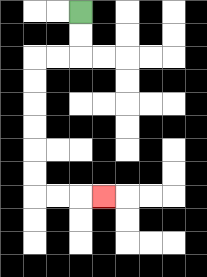{'start': '[3, 0]', 'end': '[4, 8]', 'path_directions': 'D,D,L,L,D,D,D,D,D,D,R,R,R', 'path_coordinates': '[[3, 0], [3, 1], [3, 2], [2, 2], [1, 2], [1, 3], [1, 4], [1, 5], [1, 6], [1, 7], [1, 8], [2, 8], [3, 8], [4, 8]]'}